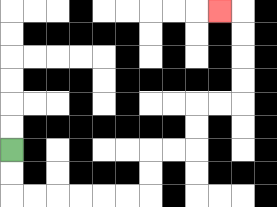{'start': '[0, 6]', 'end': '[9, 0]', 'path_directions': 'D,D,R,R,R,R,R,R,U,U,R,R,U,U,R,R,U,U,U,U,L', 'path_coordinates': '[[0, 6], [0, 7], [0, 8], [1, 8], [2, 8], [3, 8], [4, 8], [5, 8], [6, 8], [6, 7], [6, 6], [7, 6], [8, 6], [8, 5], [8, 4], [9, 4], [10, 4], [10, 3], [10, 2], [10, 1], [10, 0], [9, 0]]'}